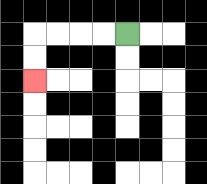{'start': '[5, 1]', 'end': '[1, 3]', 'path_directions': 'L,L,L,L,D,D', 'path_coordinates': '[[5, 1], [4, 1], [3, 1], [2, 1], [1, 1], [1, 2], [1, 3]]'}